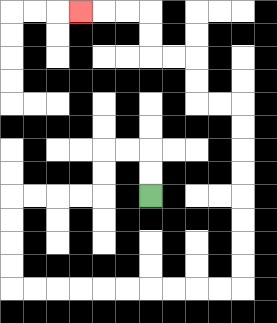{'start': '[6, 8]', 'end': '[3, 0]', 'path_directions': 'U,U,L,L,D,D,L,L,L,L,D,D,D,D,R,R,R,R,R,R,R,R,R,R,U,U,U,U,U,U,U,U,L,L,U,U,L,L,U,U,L,L,L', 'path_coordinates': '[[6, 8], [6, 7], [6, 6], [5, 6], [4, 6], [4, 7], [4, 8], [3, 8], [2, 8], [1, 8], [0, 8], [0, 9], [0, 10], [0, 11], [0, 12], [1, 12], [2, 12], [3, 12], [4, 12], [5, 12], [6, 12], [7, 12], [8, 12], [9, 12], [10, 12], [10, 11], [10, 10], [10, 9], [10, 8], [10, 7], [10, 6], [10, 5], [10, 4], [9, 4], [8, 4], [8, 3], [8, 2], [7, 2], [6, 2], [6, 1], [6, 0], [5, 0], [4, 0], [3, 0]]'}